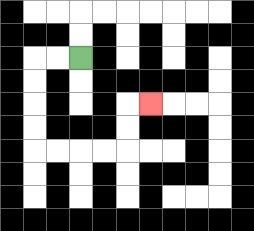{'start': '[3, 2]', 'end': '[6, 4]', 'path_directions': 'L,L,D,D,D,D,R,R,R,R,U,U,R', 'path_coordinates': '[[3, 2], [2, 2], [1, 2], [1, 3], [1, 4], [1, 5], [1, 6], [2, 6], [3, 6], [4, 6], [5, 6], [5, 5], [5, 4], [6, 4]]'}